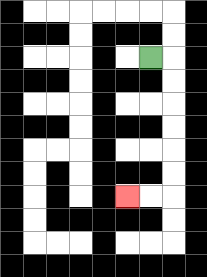{'start': '[6, 2]', 'end': '[5, 8]', 'path_directions': 'R,D,D,D,D,D,D,L,L', 'path_coordinates': '[[6, 2], [7, 2], [7, 3], [7, 4], [7, 5], [7, 6], [7, 7], [7, 8], [6, 8], [5, 8]]'}